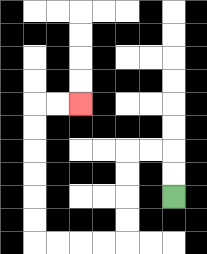{'start': '[7, 8]', 'end': '[3, 4]', 'path_directions': 'U,U,L,L,D,D,D,D,L,L,L,L,U,U,U,U,U,U,R,R', 'path_coordinates': '[[7, 8], [7, 7], [7, 6], [6, 6], [5, 6], [5, 7], [5, 8], [5, 9], [5, 10], [4, 10], [3, 10], [2, 10], [1, 10], [1, 9], [1, 8], [1, 7], [1, 6], [1, 5], [1, 4], [2, 4], [3, 4]]'}